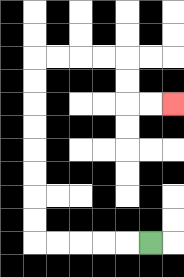{'start': '[6, 10]', 'end': '[7, 4]', 'path_directions': 'L,L,L,L,L,U,U,U,U,U,U,U,U,R,R,R,R,D,D,R,R', 'path_coordinates': '[[6, 10], [5, 10], [4, 10], [3, 10], [2, 10], [1, 10], [1, 9], [1, 8], [1, 7], [1, 6], [1, 5], [1, 4], [1, 3], [1, 2], [2, 2], [3, 2], [4, 2], [5, 2], [5, 3], [5, 4], [6, 4], [7, 4]]'}